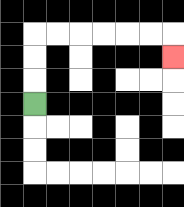{'start': '[1, 4]', 'end': '[7, 2]', 'path_directions': 'U,U,U,R,R,R,R,R,R,D', 'path_coordinates': '[[1, 4], [1, 3], [1, 2], [1, 1], [2, 1], [3, 1], [4, 1], [5, 1], [6, 1], [7, 1], [7, 2]]'}